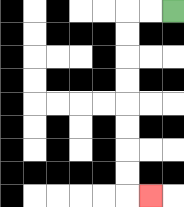{'start': '[7, 0]', 'end': '[6, 8]', 'path_directions': 'L,L,D,D,D,D,D,D,D,D,R', 'path_coordinates': '[[7, 0], [6, 0], [5, 0], [5, 1], [5, 2], [5, 3], [5, 4], [5, 5], [5, 6], [5, 7], [5, 8], [6, 8]]'}